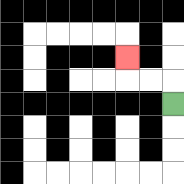{'start': '[7, 4]', 'end': '[5, 2]', 'path_directions': 'U,L,L,U', 'path_coordinates': '[[7, 4], [7, 3], [6, 3], [5, 3], [5, 2]]'}